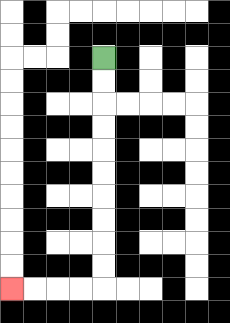{'start': '[4, 2]', 'end': '[0, 12]', 'path_directions': 'D,D,D,D,D,D,D,D,D,D,L,L,L,L', 'path_coordinates': '[[4, 2], [4, 3], [4, 4], [4, 5], [4, 6], [4, 7], [4, 8], [4, 9], [4, 10], [4, 11], [4, 12], [3, 12], [2, 12], [1, 12], [0, 12]]'}